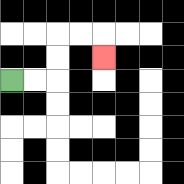{'start': '[0, 3]', 'end': '[4, 2]', 'path_directions': 'R,R,U,U,R,R,D', 'path_coordinates': '[[0, 3], [1, 3], [2, 3], [2, 2], [2, 1], [3, 1], [4, 1], [4, 2]]'}